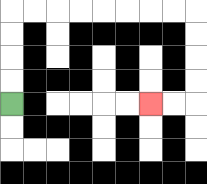{'start': '[0, 4]', 'end': '[6, 4]', 'path_directions': 'U,U,U,U,R,R,R,R,R,R,R,R,D,D,D,D,L,L', 'path_coordinates': '[[0, 4], [0, 3], [0, 2], [0, 1], [0, 0], [1, 0], [2, 0], [3, 0], [4, 0], [5, 0], [6, 0], [7, 0], [8, 0], [8, 1], [8, 2], [8, 3], [8, 4], [7, 4], [6, 4]]'}